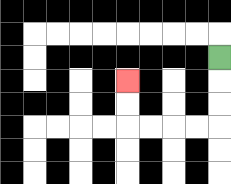{'start': '[9, 2]', 'end': '[5, 3]', 'path_directions': 'D,D,D,L,L,L,L,U,U', 'path_coordinates': '[[9, 2], [9, 3], [9, 4], [9, 5], [8, 5], [7, 5], [6, 5], [5, 5], [5, 4], [5, 3]]'}